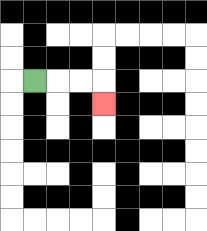{'start': '[1, 3]', 'end': '[4, 4]', 'path_directions': 'R,R,R,D', 'path_coordinates': '[[1, 3], [2, 3], [3, 3], [4, 3], [4, 4]]'}